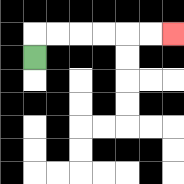{'start': '[1, 2]', 'end': '[7, 1]', 'path_directions': 'U,R,R,R,R,R,R', 'path_coordinates': '[[1, 2], [1, 1], [2, 1], [3, 1], [4, 1], [5, 1], [6, 1], [7, 1]]'}